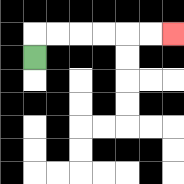{'start': '[1, 2]', 'end': '[7, 1]', 'path_directions': 'U,R,R,R,R,R,R', 'path_coordinates': '[[1, 2], [1, 1], [2, 1], [3, 1], [4, 1], [5, 1], [6, 1], [7, 1]]'}